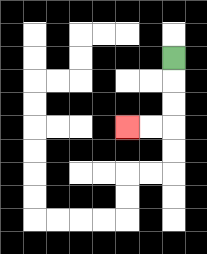{'start': '[7, 2]', 'end': '[5, 5]', 'path_directions': 'D,D,D,L,L', 'path_coordinates': '[[7, 2], [7, 3], [7, 4], [7, 5], [6, 5], [5, 5]]'}